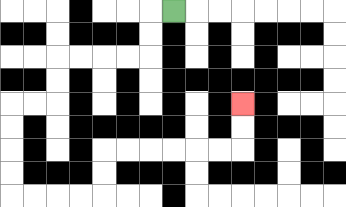{'start': '[7, 0]', 'end': '[10, 4]', 'path_directions': 'L,D,D,L,L,L,L,D,D,L,L,D,D,D,D,R,R,R,R,U,U,R,R,R,R,R,R,U,U', 'path_coordinates': '[[7, 0], [6, 0], [6, 1], [6, 2], [5, 2], [4, 2], [3, 2], [2, 2], [2, 3], [2, 4], [1, 4], [0, 4], [0, 5], [0, 6], [0, 7], [0, 8], [1, 8], [2, 8], [3, 8], [4, 8], [4, 7], [4, 6], [5, 6], [6, 6], [7, 6], [8, 6], [9, 6], [10, 6], [10, 5], [10, 4]]'}